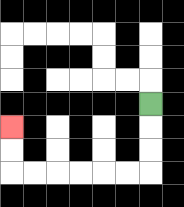{'start': '[6, 4]', 'end': '[0, 5]', 'path_directions': 'D,D,D,L,L,L,L,L,L,U,U', 'path_coordinates': '[[6, 4], [6, 5], [6, 6], [6, 7], [5, 7], [4, 7], [3, 7], [2, 7], [1, 7], [0, 7], [0, 6], [0, 5]]'}